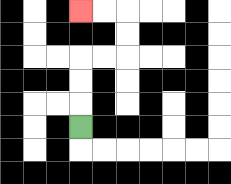{'start': '[3, 5]', 'end': '[3, 0]', 'path_directions': 'U,U,U,R,R,U,U,L,L', 'path_coordinates': '[[3, 5], [3, 4], [3, 3], [3, 2], [4, 2], [5, 2], [5, 1], [5, 0], [4, 0], [3, 0]]'}